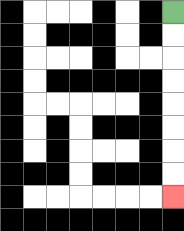{'start': '[7, 0]', 'end': '[7, 8]', 'path_directions': 'D,D,D,D,D,D,D,D', 'path_coordinates': '[[7, 0], [7, 1], [7, 2], [7, 3], [7, 4], [7, 5], [7, 6], [7, 7], [7, 8]]'}